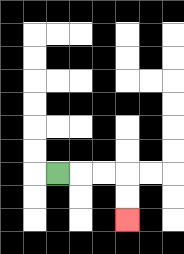{'start': '[2, 7]', 'end': '[5, 9]', 'path_directions': 'R,R,R,D,D', 'path_coordinates': '[[2, 7], [3, 7], [4, 7], [5, 7], [5, 8], [5, 9]]'}